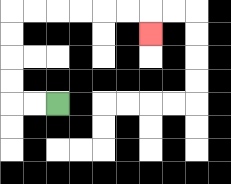{'start': '[2, 4]', 'end': '[6, 1]', 'path_directions': 'L,L,U,U,U,U,R,R,R,R,R,R,D', 'path_coordinates': '[[2, 4], [1, 4], [0, 4], [0, 3], [0, 2], [0, 1], [0, 0], [1, 0], [2, 0], [3, 0], [4, 0], [5, 0], [6, 0], [6, 1]]'}